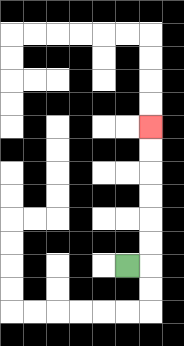{'start': '[5, 11]', 'end': '[6, 5]', 'path_directions': 'R,U,U,U,U,U,U', 'path_coordinates': '[[5, 11], [6, 11], [6, 10], [6, 9], [6, 8], [6, 7], [6, 6], [6, 5]]'}